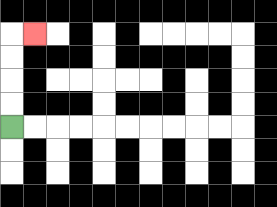{'start': '[0, 5]', 'end': '[1, 1]', 'path_directions': 'U,U,U,U,R', 'path_coordinates': '[[0, 5], [0, 4], [0, 3], [0, 2], [0, 1], [1, 1]]'}